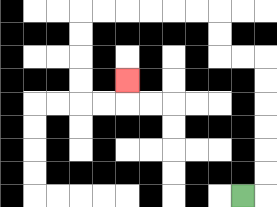{'start': '[10, 8]', 'end': '[5, 3]', 'path_directions': 'R,U,U,U,U,U,U,L,L,U,U,L,L,L,L,L,L,D,D,D,D,R,R,U', 'path_coordinates': '[[10, 8], [11, 8], [11, 7], [11, 6], [11, 5], [11, 4], [11, 3], [11, 2], [10, 2], [9, 2], [9, 1], [9, 0], [8, 0], [7, 0], [6, 0], [5, 0], [4, 0], [3, 0], [3, 1], [3, 2], [3, 3], [3, 4], [4, 4], [5, 4], [5, 3]]'}